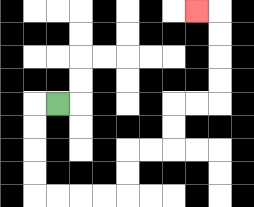{'start': '[2, 4]', 'end': '[8, 0]', 'path_directions': 'L,D,D,D,D,R,R,R,R,U,U,R,R,U,U,R,R,U,U,U,U,L', 'path_coordinates': '[[2, 4], [1, 4], [1, 5], [1, 6], [1, 7], [1, 8], [2, 8], [3, 8], [4, 8], [5, 8], [5, 7], [5, 6], [6, 6], [7, 6], [7, 5], [7, 4], [8, 4], [9, 4], [9, 3], [9, 2], [9, 1], [9, 0], [8, 0]]'}